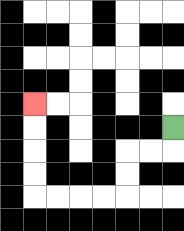{'start': '[7, 5]', 'end': '[1, 4]', 'path_directions': 'D,L,L,D,D,L,L,L,L,U,U,U,U', 'path_coordinates': '[[7, 5], [7, 6], [6, 6], [5, 6], [5, 7], [5, 8], [4, 8], [3, 8], [2, 8], [1, 8], [1, 7], [1, 6], [1, 5], [1, 4]]'}